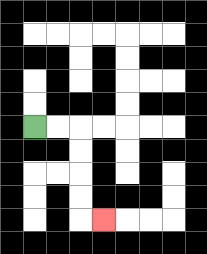{'start': '[1, 5]', 'end': '[4, 9]', 'path_directions': 'R,R,D,D,D,D,R', 'path_coordinates': '[[1, 5], [2, 5], [3, 5], [3, 6], [3, 7], [3, 8], [3, 9], [4, 9]]'}